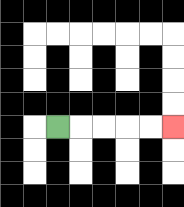{'start': '[2, 5]', 'end': '[7, 5]', 'path_directions': 'R,R,R,R,R', 'path_coordinates': '[[2, 5], [3, 5], [4, 5], [5, 5], [6, 5], [7, 5]]'}